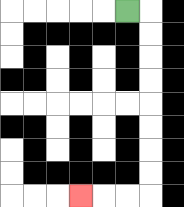{'start': '[5, 0]', 'end': '[3, 8]', 'path_directions': 'R,D,D,D,D,D,D,D,D,L,L,L', 'path_coordinates': '[[5, 0], [6, 0], [6, 1], [6, 2], [6, 3], [6, 4], [6, 5], [6, 6], [6, 7], [6, 8], [5, 8], [4, 8], [3, 8]]'}